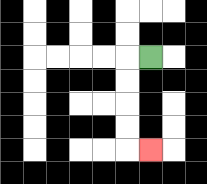{'start': '[6, 2]', 'end': '[6, 6]', 'path_directions': 'L,D,D,D,D,R', 'path_coordinates': '[[6, 2], [5, 2], [5, 3], [5, 4], [5, 5], [5, 6], [6, 6]]'}